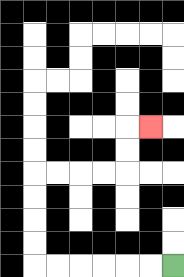{'start': '[7, 11]', 'end': '[6, 5]', 'path_directions': 'L,L,L,L,L,L,U,U,U,U,R,R,R,R,U,U,R', 'path_coordinates': '[[7, 11], [6, 11], [5, 11], [4, 11], [3, 11], [2, 11], [1, 11], [1, 10], [1, 9], [1, 8], [1, 7], [2, 7], [3, 7], [4, 7], [5, 7], [5, 6], [5, 5], [6, 5]]'}